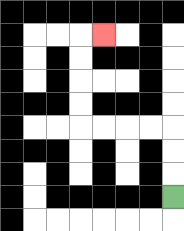{'start': '[7, 8]', 'end': '[4, 1]', 'path_directions': 'U,U,U,L,L,L,L,U,U,U,U,R', 'path_coordinates': '[[7, 8], [7, 7], [7, 6], [7, 5], [6, 5], [5, 5], [4, 5], [3, 5], [3, 4], [3, 3], [3, 2], [3, 1], [4, 1]]'}